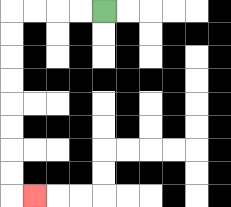{'start': '[4, 0]', 'end': '[1, 8]', 'path_directions': 'L,L,L,L,D,D,D,D,D,D,D,D,R', 'path_coordinates': '[[4, 0], [3, 0], [2, 0], [1, 0], [0, 0], [0, 1], [0, 2], [0, 3], [0, 4], [0, 5], [0, 6], [0, 7], [0, 8], [1, 8]]'}